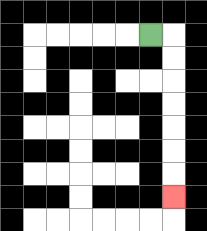{'start': '[6, 1]', 'end': '[7, 8]', 'path_directions': 'R,D,D,D,D,D,D,D', 'path_coordinates': '[[6, 1], [7, 1], [7, 2], [7, 3], [7, 4], [7, 5], [7, 6], [7, 7], [7, 8]]'}